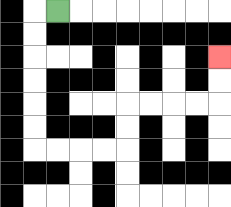{'start': '[2, 0]', 'end': '[9, 2]', 'path_directions': 'L,D,D,D,D,D,D,R,R,R,R,U,U,R,R,R,R,U,U', 'path_coordinates': '[[2, 0], [1, 0], [1, 1], [1, 2], [1, 3], [1, 4], [1, 5], [1, 6], [2, 6], [3, 6], [4, 6], [5, 6], [5, 5], [5, 4], [6, 4], [7, 4], [8, 4], [9, 4], [9, 3], [9, 2]]'}